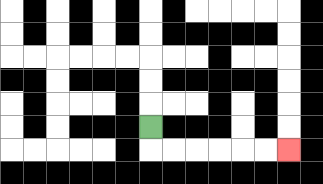{'start': '[6, 5]', 'end': '[12, 6]', 'path_directions': 'D,R,R,R,R,R,R', 'path_coordinates': '[[6, 5], [6, 6], [7, 6], [8, 6], [9, 6], [10, 6], [11, 6], [12, 6]]'}